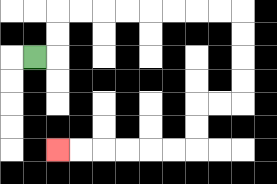{'start': '[1, 2]', 'end': '[2, 6]', 'path_directions': 'R,U,U,R,R,R,R,R,R,R,R,D,D,D,D,L,L,D,D,L,L,L,L,L,L', 'path_coordinates': '[[1, 2], [2, 2], [2, 1], [2, 0], [3, 0], [4, 0], [5, 0], [6, 0], [7, 0], [8, 0], [9, 0], [10, 0], [10, 1], [10, 2], [10, 3], [10, 4], [9, 4], [8, 4], [8, 5], [8, 6], [7, 6], [6, 6], [5, 6], [4, 6], [3, 6], [2, 6]]'}